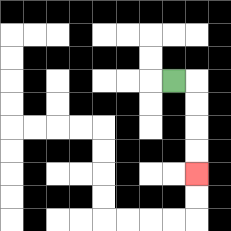{'start': '[7, 3]', 'end': '[8, 7]', 'path_directions': 'R,D,D,D,D', 'path_coordinates': '[[7, 3], [8, 3], [8, 4], [8, 5], [8, 6], [8, 7]]'}